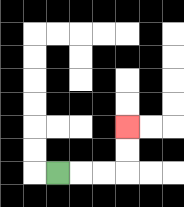{'start': '[2, 7]', 'end': '[5, 5]', 'path_directions': 'R,R,R,U,U', 'path_coordinates': '[[2, 7], [3, 7], [4, 7], [5, 7], [5, 6], [5, 5]]'}